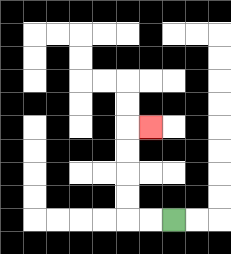{'start': '[7, 9]', 'end': '[6, 5]', 'path_directions': 'L,L,U,U,U,U,R', 'path_coordinates': '[[7, 9], [6, 9], [5, 9], [5, 8], [5, 7], [5, 6], [5, 5], [6, 5]]'}